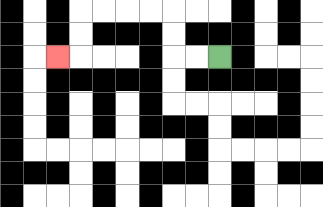{'start': '[9, 2]', 'end': '[2, 2]', 'path_directions': 'L,L,U,U,L,L,L,L,D,D,L', 'path_coordinates': '[[9, 2], [8, 2], [7, 2], [7, 1], [7, 0], [6, 0], [5, 0], [4, 0], [3, 0], [3, 1], [3, 2], [2, 2]]'}